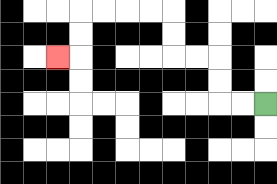{'start': '[11, 4]', 'end': '[2, 2]', 'path_directions': 'L,L,U,U,L,L,U,U,L,L,L,L,D,D,L', 'path_coordinates': '[[11, 4], [10, 4], [9, 4], [9, 3], [9, 2], [8, 2], [7, 2], [7, 1], [7, 0], [6, 0], [5, 0], [4, 0], [3, 0], [3, 1], [3, 2], [2, 2]]'}